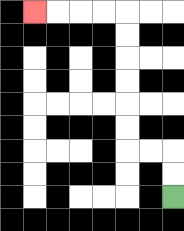{'start': '[7, 8]', 'end': '[1, 0]', 'path_directions': 'U,U,L,L,U,U,U,U,U,U,L,L,L,L', 'path_coordinates': '[[7, 8], [7, 7], [7, 6], [6, 6], [5, 6], [5, 5], [5, 4], [5, 3], [5, 2], [5, 1], [5, 0], [4, 0], [3, 0], [2, 0], [1, 0]]'}